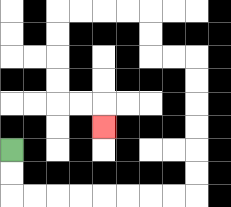{'start': '[0, 6]', 'end': '[4, 5]', 'path_directions': 'D,D,R,R,R,R,R,R,R,R,U,U,U,U,U,U,L,L,U,U,L,L,L,L,D,D,D,D,R,R,D', 'path_coordinates': '[[0, 6], [0, 7], [0, 8], [1, 8], [2, 8], [3, 8], [4, 8], [5, 8], [6, 8], [7, 8], [8, 8], [8, 7], [8, 6], [8, 5], [8, 4], [8, 3], [8, 2], [7, 2], [6, 2], [6, 1], [6, 0], [5, 0], [4, 0], [3, 0], [2, 0], [2, 1], [2, 2], [2, 3], [2, 4], [3, 4], [4, 4], [4, 5]]'}